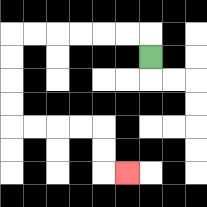{'start': '[6, 2]', 'end': '[5, 7]', 'path_directions': 'U,L,L,L,L,L,L,D,D,D,D,R,R,R,R,D,D,R', 'path_coordinates': '[[6, 2], [6, 1], [5, 1], [4, 1], [3, 1], [2, 1], [1, 1], [0, 1], [0, 2], [0, 3], [0, 4], [0, 5], [1, 5], [2, 5], [3, 5], [4, 5], [4, 6], [4, 7], [5, 7]]'}